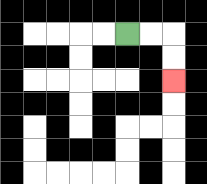{'start': '[5, 1]', 'end': '[7, 3]', 'path_directions': 'R,R,D,D', 'path_coordinates': '[[5, 1], [6, 1], [7, 1], [7, 2], [7, 3]]'}